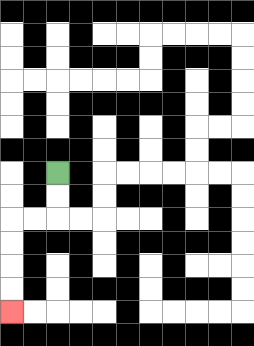{'start': '[2, 7]', 'end': '[0, 13]', 'path_directions': 'D,D,L,L,D,D,D,D', 'path_coordinates': '[[2, 7], [2, 8], [2, 9], [1, 9], [0, 9], [0, 10], [0, 11], [0, 12], [0, 13]]'}